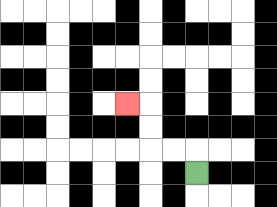{'start': '[8, 7]', 'end': '[5, 4]', 'path_directions': 'U,L,L,U,U,L', 'path_coordinates': '[[8, 7], [8, 6], [7, 6], [6, 6], [6, 5], [6, 4], [5, 4]]'}